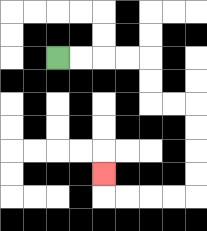{'start': '[2, 2]', 'end': '[4, 7]', 'path_directions': 'R,R,R,R,D,D,R,R,D,D,D,D,L,L,L,L,U', 'path_coordinates': '[[2, 2], [3, 2], [4, 2], [5, 2], [6, 2], [6, 3], [6, 4], [7, 4], [8, 4], [8, 5], [8, 6], [8, 7], [8, 8], [7, 8], [6, 8], [5, 8], [4, 8], [4, 7]]'}